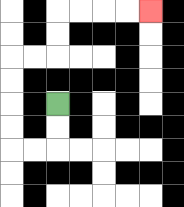{'start': '[2, 4]', 'end': '[6, 0]', 'path_directions': 'D,D,L,L,U,U,U,U,R,R,U,U,R,R,R,R', 'path_coordinates': '[[2, 4], [2, 5], [2, 6], [1, 6], [0, 6], [0, 5], [0, 4], [0, 3], [0, 2], [1, 2], [2, 2], [2, 1], [2, 0], [3, 0], [4, 0], [5, 0], [6, 0]]'}